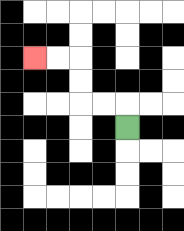{'start': '[5, 5]', 'end': '[1, 2]', 'path_directions': 'U,L,L,U,U,L,L', 'path_coordinates': '[[5, 5], [5, 4], [4, 4], [3, 4], [3, 3], [3, 2], [2, 2], [1, 2]]'}